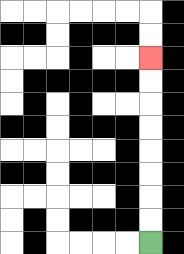{'start': '[6, 10]', 'end': '[6, 2]', 'path_directions': 'U,U,U,U,U,U,U,U', 'path_coordinates': '[[6, 10], [6, 9], [6, 8], [6, 7], [6, 6], [6, 5], [6, 4], [6, 3], [6, 2]]'}